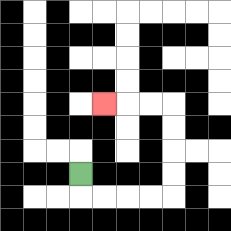{'start': '[3, 7]', 'end': '[4, 4]', 'path_directions': 'D,R,R,R,R,U,U,U,U,L,L,L', 'path_coordinates': '[[3, 7], [3, 8], [4, 8], [5, 8], [6, 8], [7, 8], [7, 7], [7, 6], [7, 5], [7, 4], [6, 4], [5, 4], [4, 4]]'}